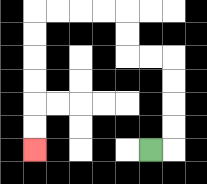{'start': '[6, 6]', 'end': '[1, 6]', 'path_directions': 'R,U,U,U,U,L,L,U,U,L,L,L,L,D,D,D,D,D,D', 'path_coordinates': '[[6, 6], [7, 6], [7, 5], [7, 4], [7, 3], [7, 2], [6, 2], [5, 2], [5, 1], [5, 0], [4, 0], [3, 0], [2, 0], [1, 0], [1, 1], [1, 2], [1, 3], [1, 4], [1, 5], [1, 6]]'}